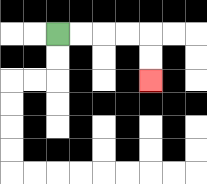{'start': '[2, 1]', 'end': '[6, 3]', 'path_directions': 'R,R,R,R,D,D', 'path_coordinates': '[[2, 1], [3, 1], [4, 1], [5, 1], [6, 1], [6, 2], [6, 3]]'}